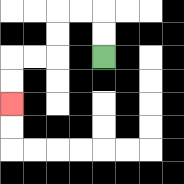{'start': '[4, 2]', 'end': '[0, 4]', 'path_directions': 'U,U,L,L,D,D,L,L,D,D', 'path_coordinates': '[[4, 2], [4, 1], [4, 0], [3, 0], [2, 0], [2, 1], [2, 2], [1, 2], [0, 2], [0, 3], [0, 4]]'}